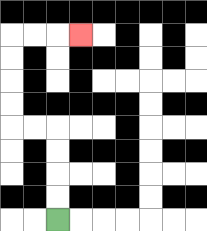{'start': '[2, 9]', 'end': '[3, 1]', 'path_directions': 'U,U,U,U,L,L,U,U,U,U,R,R,R', 'path_coordinates': '[[2, 9], [2, 8], [2, 7], [2, 6], [2, 5], [1, 5], [0, 5], [0, 4], [0, 3], [0, 2], [0, 1], [1, 1], [2, 1], [3, 1]]'}